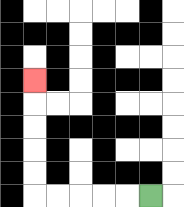{'start': '[6, 8]', 'end': '[1, 3]', 'path_directions': 'L,L,L,L,L,U,U,U,U,U', 'path_coordinates': '[[6, 8], [5, 8], [4, 8], [3, 8], [2, 8], [1, 8], [1, 7], [1, 6], [1, 5], [1, 4], [1, 3]]'}